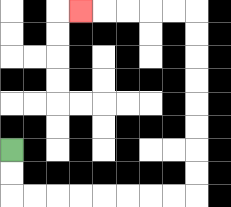{'start': '[0, 6]', 'end': '[3, 0]', 'path_directions': 'D,D,R,R,R,R,R,R,R,R,U,U,U,U,U,U,U,U,L,L,L,L,L', 'path_coordinates': '[[0, 6], [0, 7], [0, 8], [1, 8], [2, 8], [3, 8], [4, 8], [5, 8], [6, 8], [7, 8], [8, 8], [8, 7], [8, 6], [8, 5], [8, 4], [8, 3], [8, 2], [8, 1], [8, 0], [7, 0], [6, 0], [5, 0], [4, 0], [3, 0]]'}